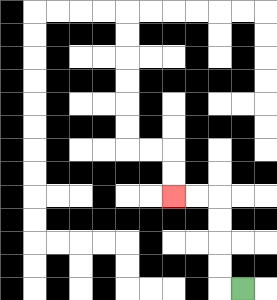{'start': '[10, 12]', 'end': '[7, 8]', 'path_directions': 'L,U,U,U,U,L,L', 'path_coordinates': '[[10, 12], [9, 12], [9, 11], [9, 10], [9, 9], [9, 8], [8, 8], [7, 8]]'}